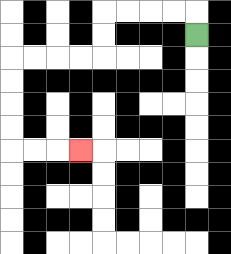{'start': '[8, 1]', 'end': '[3, 6]', 'path_directions': 'U,L,L,L,L,D,D,L,L,L,L,D,D,D,D,R,R,R', 'path_coordinates': '[[8, 1], [8, 0], [7, 0], [6, 0], [5, 0], [4, 0], [4, 1], [4, 2], [3, 2], [2, 2], [1, 2], [0, 2], [0, 3], [0, 4], [0, 5], [0, 6], [1, 6], [2, 6], [3, 6]]'}